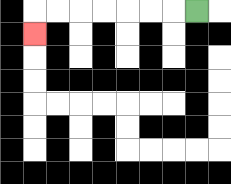{'start': '[8, 0]', 'end': '[1, 1]', 'path_directions': 'L,L,L,L,L,L,L,D', 'path_coordinates': '[[8, 0], [7, 0], [6, 0], [5, 0], [4, 0], [3, 0], [2, 0], [1, 0], [1, 1]]'}